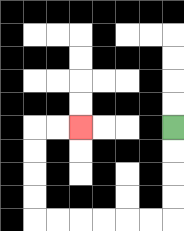{'start': '[7, 5]', 'end': '[3, 5]', 'path_directions': 'D,D,D,D,L,L,L,L,L,L,U,U,U,U,R,R', 'path_coordinates': '[[7, 5], [7, 6], [7, 7], [7, 8], [7, 9], [6, 9], [5, 9], [4, 9], [3, 9], [2, 9], [1, 9], [1, 8], [1, 7], [1, 6], [1, 5], [2, 5], [3, 5]]'}